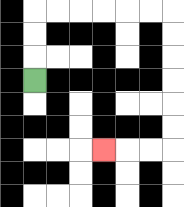{'start': '[1, 3]', 'end': '[4, 6]', 'path_directions': 'U,U,U,R,R,R,R,R,R,D,D,D,D,D,D,L,L,L', 'path_coordinates': '[[1, 3], [1, 2], [1, 1], [1, 0], [2, 0], [3, 0], [4, 0], [5, 0], [6, 0], [7, 0], [7, 1], [7, 2], [7, 3], [7, 4], [7, 5], [7, 6], [6, 6], [5, 6], [4, 6]]'}